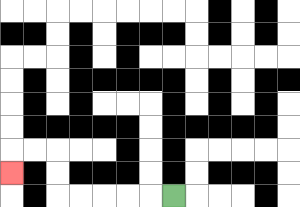{'start': '[7, 8]', 'end': '[0, 7]', 'path_directions': 'L,L,L,L,L,U,U,L,L,D', 'path_coordinates': '[[7, 8], [6, 8], [5, 8], [4, 8], [3, 8], [2, 8], [2, 7], [2, 6], [1, 6], [0, 6], [0, 7]]'}